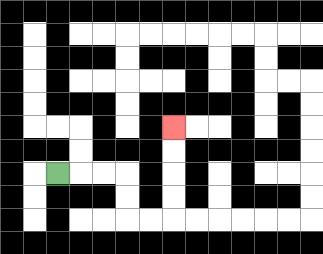{'start': '[2, 7]', 'end': '[7, 5]', 'path_directions': 'R,R,R,D,D,R,R,U,U,U,U', 'path_coordinates': '[[2, 7], [3, 7], [4, 7], [5, 7], [5, 8], [5, 9], [6, 9], [7, 9], [7, 8], [7, 7], [7, 6], [7, 5]]'}